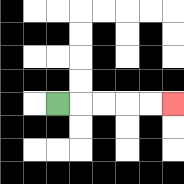{'start': '[2, 4]', 'end': '[7, 4]', 'path_directions': 'R,R,R,R,R', 'path_coordinates': '[[2, 4], [3, 4], [4, 4], [5, 4], [6, 4], [7, 4]]'}